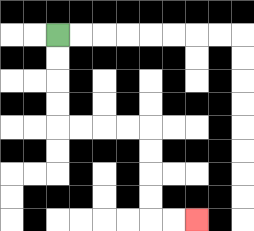{'start': '[2, 1]', 'end': '[8, 9]', 'path_directions': 'D,D,D,D,R,R,R,R,D,D,D,D,R,R', 'path_coordinates': '[[2, 1], [2, 2], [2, 3], [2, 4], [2, 5], [3, 5], [4, 5], [5, 5], [6, 5], [6, 6], [6, 7], [6, 8], [6, 9], [7, 9], [8, 9]]'}